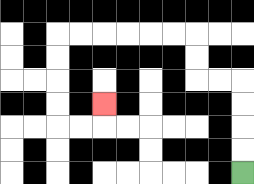{'start': '[10, 7]', 'end': '[4, 4]', 'path_directions': 'U,U,U,U,L,L,U,U,L,L,L,L,L,L,D,D,D,D,R,R,U', 'path_coordinates': '[[10, 7], [10, 6], [10, 5], [10, 4], [10, 3], [9, 3], [8, 3], [8, 2], [8, 1], [7, 1], [6, 1], [5, 1], [4, 1], [3, 1], [2, 1], [2, 2], [2, 3], [2, 4], [2, 5], [3, 5], [4, 5], [4, 4]]'}